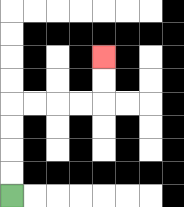{'start': '[0, 8]', 'end': '[4, 2]', 'path_directions': 'U,U,U,U,R,R,R,R,U,U', 'path_coordinates': '[[0, 8], [0, 7], [0, 6], [0, 5], [0, 4], [1, 4], [2, 4], [3, 4], [4, 4], [4, 3], [4, 2]]'}